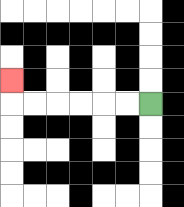{'start': '[6, 4]', 'end': '[0, 3]', 'path_directions': 'L,L,L,L,L,L,U', 'path_coordinates': '[[6, 4], [5, 4], [4, 4], [3, 4], [2, 4], [1, 4], [0, 4], [0, 3]]'}